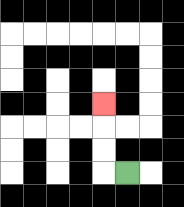{'start': '[5, 7]', 'end': '[4, 4]', 'path_directions': 'L,U,U,U', 'path_coordinates': '[[5, 7], [4, 7], [4, 6], [4, 5], [4, 4]]'}